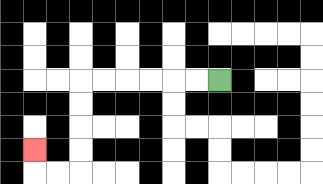{'start': '[9, 3]', 'end': '[1, 6]', 'path_directions': 'L,L,L,L,L,L,D,D,D,D,L,L,U', 'path_coordinates': '[[9, 3], [8, 3], [7, 3], [6, 3], [5, 3], [4, 3], [3, 3], [3, 4], [3, 5], [3, 6], [3, 7], [2, 7], [1, 7], [1, 6]]'}